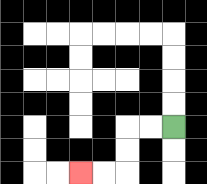{'start': '[7, 5]', 'end': '[3, 7]', 'path_directions': 'L,L,D,D,L,L', 'path_coordinates': '[[7, 5], [6, 5], [5, 5], [5, 6], [5, 7], [4, 7], [3, 7]]'}